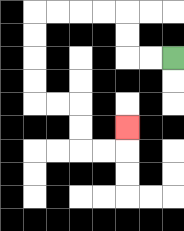{'start': '[7, 2]', 'end': '[5, 5]', 'path_directions': 'L,L,U,U,L,L,L,L,D,D,D,D,R,R,D,D,R,R,U', 'path_coordinates': '[[7, 2], [6, 2], [5, 2], [5, 1], [5, 0], [4, 0], [3, 0], [2, 0], [1, 0], [1, 1], [1, 2], [1, 3], [1, 4], [2, 4], [3, 4], [3, 5], [3, 6], [4, 6], [5, 6], [5, 5]]'}